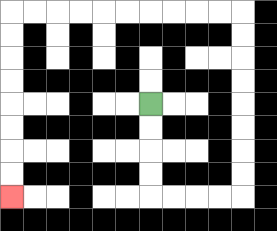{'start': '[6, 4]', 'end': '[0, 8]', 'path_directions': 'D,D,D,D,R,R,R,R,U,U,U,U,U,U,U,U,L,L,L,L,L,L,L,L,L,L,D,D,D,D,D,D,D,D', 'path_coordinates': '[[6, 4], [6, 5], [6, 6], [6, 7], [6, 8], [7, 8], [8, 8], [9, 8], [10, 8], [10, 7], [10, 6], [10, 5], [10, 4], [10, 3], [10, 2], [10, 1], [10, 0], [9, 0], [8, 0], [7, 0], [6, 0], [5, 0], [4, 0], [3, 0], [2, 0], [1, 0], [0, 0], [0, 1], [0, 2], [0, 3], [0, 4], [0, 5], [0, 6], [0, 7], [0, 8]]'}